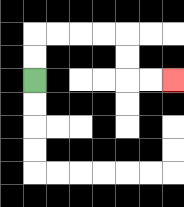{'start': '[1, 3]', 'end': '[7, 3]', 'path_directions': 'U,U,R,R,R,R,D,D,R,R', 'path_coordinates': '[[1, 3], [1, 2], [1, 1], [2, 1], [3, 1], [4, 1], [5, 1], [5, 2], [5, 3], [6, 3], [7, 3]]'}